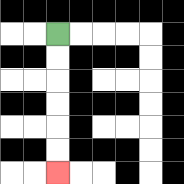{'start': '[2, 1]', 'end': '[2, 7]', 'path_directions': 'D,D,D,D,D,D', 'path_coordinates': '[[2, 1], [2, 2], [2, 3], [2, 4], [2, 5], [2, 6], [2, 7]]'}